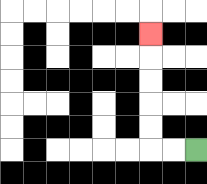{'start': '[8, 6]', 'end': '[6, 1]', 'path_directions': 'L,L,U,U,U,U,U', 'path_coordinates': '[[8, 6], [7, 6], [6, 6], [6, 5], [6, 4], [6, 3], [6, 2], [6, 1]]'}